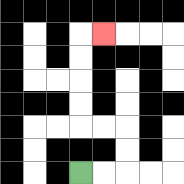{'start': '[3, 7]', 'end': '[4, 1]', 'path_directions': 'R,R,U,U,L,L,U,U,U,U,R', 'path_coordinates': '[[3, 7], [4, 7], [5, 7], [5, 6], [5, 5], [4, 5], [3, 5], [3, 4], [3, 3], [3, 2], [3, 1], [4, 1]]'}